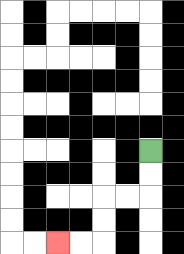{'start': '[6, 6]', 'end': '[2, 10]', 'path_directions': 'D,D,L,L,D,D,L,L', 'path_coordinates': '[[6, 6], [6, 7], [6, 8], [5, 8], [4, 8], [4, 9], [4, 10], [3, 10], [2, 10]]'}